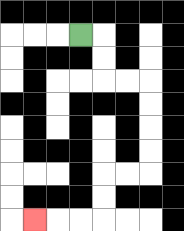{'start': '[3, 1]', 'end': '[1, 9]', 'path_directions': 'R,D,D,R,R,D,D,D,D,L,L,D,D,L,L,L', 'path_coordinates': '[[3, 1], [4, 1], [4, 2], [4, 3], [5, 3], [6, 3], [6, 4], [6, 5], [6, 6], [6, 7], [5, 7], [4, 7], [4, 8], [4, 9], [3, 9], [2, 9], [1, 9]]'}